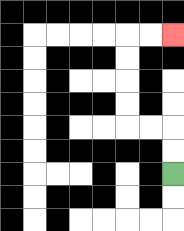{'start': '[7, 7]', 'end': '[7, 1]', 'path_directions': 'U,U,L,L,U,U,U,U,R,R', 'path_coordinates': '[[7, 7], [7, 6], [7, 5], [6, 5], [5, 5], [5, 4], [5, 3], [5, 2], [5, 1], [6, 1], [7, 1]]'}